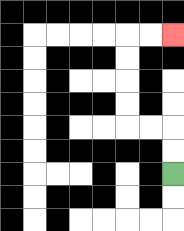{'start': '[7, 7]', 'end': '[7, 1]', 'path_directions': 'U,U,L,L,U,U,U,U,R,R', 'path_coordinates': '[[7, 7], [7, 6], [7, 5], [6, 5], [5, 5], [5, 4], [5, 3], [5, 2], [5, 1], [6, 1], [7, 1]]'}